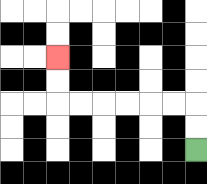{'start': '[8, 6]', 'end': '[2, 2]', 'path_directions': 'U,U,L,L,L,L,L,L,U,U', 'path_coordinates': '[[8, 6], [8, 5], [8, 4], [7, 4], [6, 4], [5, 4], [4, 4], [3, 4], [2, 4], [2, 3], [2, 2]]'}